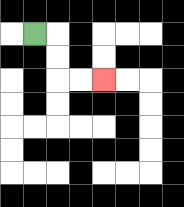{'start': '[1, 1]', 'end': '[4, 3]', 'path_directions': 'R,D,D,R,R', 'path_coordinates': '[[1, 1], [2, 1], [2, 2], [2, 3], [3, 3], [4, 3]]'}